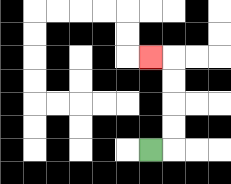{'start': '[6, 6]', 'end': '[6, 2]', 'path_directions': 'R,U,U,U,U,L', 'path_coordinates': '[[6, 6], [7, 6], [7, 5], [7, 4], [7, 3], [7, 2], [6, 2]]'}